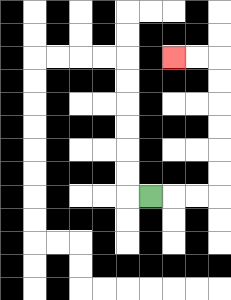{'start': '[6, 8]', 'end': '[7, 2]', 'path_directions': 'R,R,R,U,U,U,U,U,U,L,L', 'path_coordinates': '[[6, 8], [7, 8], [8, 8], [9, 8], [9, 7], [9, 6], [9, 5], [9, 4], [9, 3], [9, 2], [8, 2], [7, 2]]'}